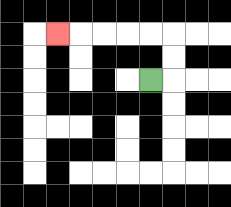{'start': '[6, 3]', 'end': '[2, 1]', 'path_directions': 'R,U,U,L,L,L,L,L', 'path_coordinates': '[[6, 3], [7, 3], [7, 2], [7, 1], [6, 1], [5, 1], [4, 1], [3, 1], [2, 1]]'}